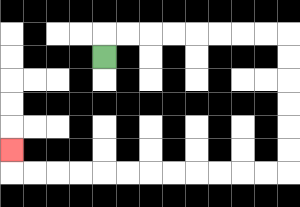{'start': '[4, 2]', 'end': '[0, 6]', 'path_directions': 'U,R,R,R,R,R,R,R,R,D,D,D,D,D,D,L,L,L,L,L,L,L,L,L,L,L,L,U', 'path_coordinates': '[[4, 2], [4, 1], [5, 1], [6, 1], [7, 1], [8, 1], [9, 1], [10, 1], [11, 1], [12, 1], [12, 2], [12, 3], [12, 4], [12, 5], [12, 6], [12, 7], [11, 7], [10, 7], [9, 7], [8, 7], [7, 7], [6, 7], [5, 7], [4, 7], [3, 7], [2, 7], [1, 7], [0, 7], [0, 6]]'}